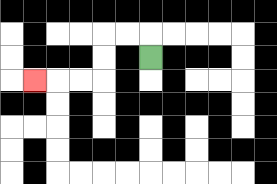{'start': '[6, 2]', 'end': '[1, 3]', 'path_directions': 'U,L,L,D,D,L,L,L', 'path_coordinates': '[[6, 2], [6, 1], [5, 1], [4, 1], [4, 2], [4, 3], [3, 3], [2, 3], [1, 3]]'}